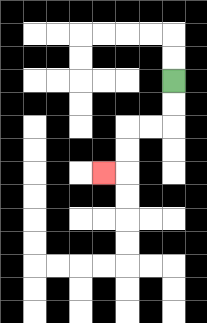{'start': '[7, 3]', 'end': '[4, 7]', 'path_directions': 'D,D,L,L,D,D,L', 'path_coordinates': '[[7, 3], [7, 4], [7, 5], [6, 5], [5, 5], [5, 6], [5, 7], [4, 7]]'}